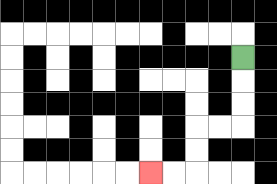{'start': '[10, 2]', 'end': '[6, 7]', 'path_directions': 'D,D,D,L,L,D,D,L,L', 'path_coordinates': '[[10, 2], [10, 3], [10, 4], [10, 5], [9, 5], [8, 5], [8, 6], [8, 7], [7, 7], [6, 7]]'}